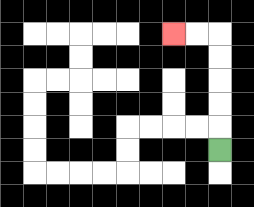{'start': '[9, 6]', 'end': '[7, 1]', 'path_directions': 'U,U,U,U,U,L,L', 'path_coordinates': '[[9, 6], [9, 5], [9, 4], [9, 3], [9, 2], [9, 1], [8, 1], [7, 1]]'}